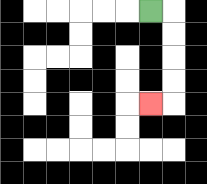{'start': '[6, 0]', 'end': '[6, 4]', 'path_directions': 'R,D,D,D,D,L', 'path_coordinates': '[[6, 0], [7, 0], [7, 1], [7, 2], [7, 3], [7, 4], [6, 4]]'}